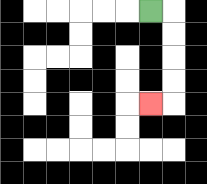{'start': '[6, 0]', 'end': '[6, 4]', 'path_directions': 'R,D,D,D,D,L', 'path_coordinates': '[[6, 0], [7, 0], [7, 1], [7, 2], [7, 3], [7, 4], [6, 4]]'}